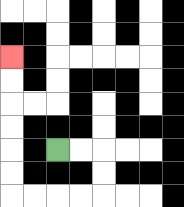{'start': '[2, 6]', 'end': '[0, 2]', 'path_directions': 'R,R,D,D,L,L,L,L,U,U,U,U,U,U', 'path_coordinates': '[[2, 6], [3, 6], [4, 6], [4, 7], [4, 8], [3, 8], [2, 8], [1, 8], [0, 8], [0, 7], [0, 6], [0, 5], [0, 4], [0, 3], [0, 2]]'}